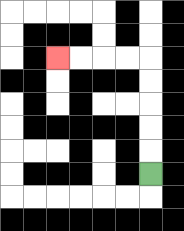{'start': '[6, 7]', 'end': '[2, 2]', 'path_directions': 'U,U,U,U,U,L,L,L,L', 'path_coordinates': '[[6, 7], [6, 6], [6, 5], [6, 4], [6, 3], [6, 2], [5, 2], [4, 2], [3, 2], [2, 2]]'}